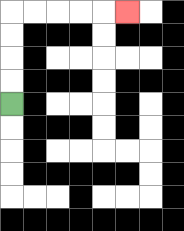{'start': '[0, 4]', 'end': '[5, 0]', 'path_directions': 'U,U,U,U,R,R,R,R,R', 'path_coordinates': '[[0, 4], [0, 3], [0, 2], [0, 1], [0, 0], [1, 0], [2, 0], [3, 0], [4, 0], [5, 0]]'}